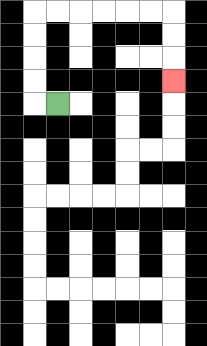{'start': '[2, 4]', 'end': '[7, 3]', 'path_directions': 'L,U,U,U,U,R,R,R,R,R,R,D,D,D', 'path_coordinates': '[[2, 4], [1, 4], [1, 3], [1, 2], [1, 1], [1, 0], [2, 0], [3, 0], [4, 0], [5, 0], [6, 0], [7, 0], [7, 1], [7, 2], [7, 3]]'}